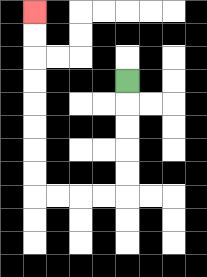{'start': '[5, 3]', 'end': '[1, 0]', 'path_directions': 'D,D,D,D,D,L,L,L,L,U,U,U,U,U,U,U,U', 'path_coordinates': '[[5, 3], [5, 4], [5, 5], [5, 6], [5, 7], [5, 8], [4, 8], [3, 8], [2, 8], [1, 8], [1, 7], [1, 6], [1, 5], [1, 4], [1, 3], [1, 2], [1, 1], [1, 0]]'}